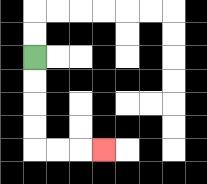{'start': '[1, 2]', 'end': '[4, 6]', 'path_directions': 'D,D,D,D,R,R,R', 'path_coordinates': '[[1, 2], [1, 3], [1, 4], [1, 5], [1, 6], [2, 6], [3, 6], [4, 6]]'}